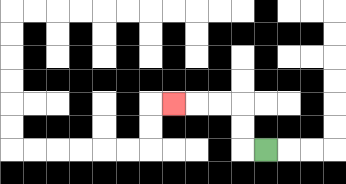{'start': '[11, 6]', 'end': '[7, 4]', 'path_directions': 'L,U,U,L,L,L', 'path_coordinates': '[[11, 6], [10, 6], [10, 5], [10, 4], [9, 4], [8, 4], [7, 4]]'}